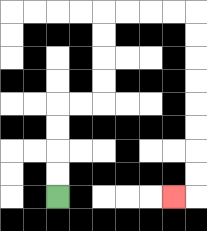{'start': '[2, 8]', 'end': '[7, 8]', 'path_directions': 'U,U,U,U,R,R,U,U,U,U,R,R,R,R,D,D,D,D,D,D,D,D,L', 'path_coordinates': '[[2, 8], [2, 7], [2, 6], [2, 5], [2, 4], [3, 4], [4, 4], [4, 3], [4, 2], [4, 1], [4, 0], [5, 0], [6, 0], [7, 0], [8, 0], [8, 1], [8, 2], [8, 3], [8, 4], [8, 5], [8, 6], [8, 7], [8, 8], [7, 8]]'}